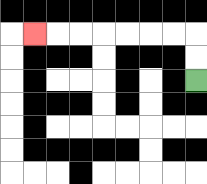{'start': '[8, 3]', 'end': '[1, 1]', 'path_directions': 'U,U,L,L,L,L,L,L,L', 'path_coordinates': '[[8, 3], [8, 2], [8, 1], [7, 1], [6, 1], [5, 1], [4, 1], [3, 1], [2, 1], [1, 1]]'}